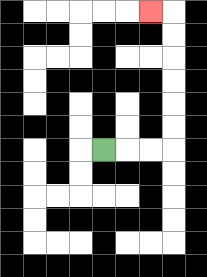{'start': '[4, 6]', 'end': '[6, 0]', 'path_directions': 'R,R,R,U,U,U,U,U,U,L', 'path_coordinates': '[[4, 6], [5, 6], [6, 6], [7, 6], [7, 5], [7, 4], [7, 3], [7, 2], [7, 1], [7, 0], [6, 0]]'}